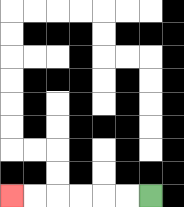{'start': '[6, 8]', 'end': '[0, 8]', 'path_directions': 'L,L,L,L,L,L', 'path_coordinates': '[[6, 8], [5, 8], [4, 8], [3, 8], [2, 8], [1, 8], [0, 8]]'}